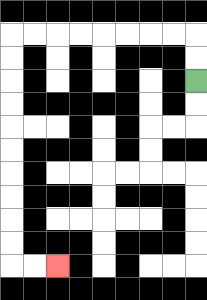{'start': '[8, 3]', 'end': '[2, 11]', 'path_directions': 'U,U,L,L,L,L,L,L,L,L,D,D,D,D,D,D,D,D,D,D,R,R', 'path_coordinates': '[[8, 3], [8, 2], [8, 1], [7, 1], [6, 1], [5, 1], [4, 1], [3, 1], [2, 1], [1, 1], [0, 1], [0, 2], [0, 3], [0, 4], [0, 5], [0, 6], [0, 7], [0, 8], [0, 9], [0, 10], [0, 11], [1, 11], [2, 11]]'}